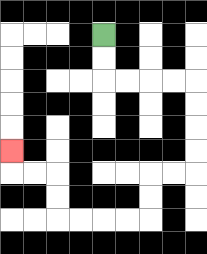{'start': '[4, 1]', 'end': '[0, 6]', 'path_directions': 'D,D,R,R,R,R,D,D,D,D,L,L,D,D,L,L,L,L,U,U,L,L,U', 'path_coordinates': '[[4, 1], [4, 2], [4, 3], [5, 3], [6, 3], [7, 3], [8, 3], [8, 4], [8, 5], [8, 6], [8, 7], [7, 7], [6, 7], [6, 8], [6, 9], [5, 9], [4, 9], [3, 9], [2, 9], [2, 8], [2, 7], [1, 7], [0, 7], [0, 6]]'}